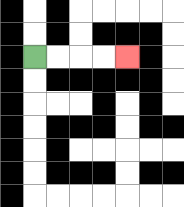{'start': '[1, 2]', 'end': '[5, 2]', 'path_directions': 'R,R,R,R', 'path_coordinates': '[[1, 2], [2, 2], [3, 2], [4, 2], [5, 2]]'}